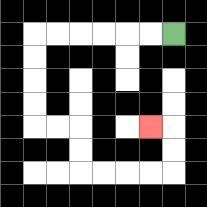{'start': '[7, 1]', 'end': '[6, 5]', 'path_directions': 'L,L,L,L,L,L,D,D,D,D,R,R,D,D,R,R,R,R,U,U,L', 'path_coordinates': '[[7, 1], [6, 1], [5, 1], [4, 1], [3, 1], [2, 1], [1, 1], [1, 2], [1, 3], [1, 4], [1, 5], [2, 5], [3, 5], [3, 6], [3, 7], [4, 7], [5, 7], [6, 7], [7, 7], [7, 6], [7, 5], [6, 5]]'}